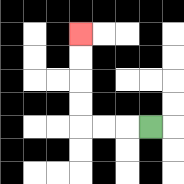{'start': '[6, 5]', 'end': '[3, 1]', 'path_directions': 'L,L,L,U,U,U,U', 'path_coordinates': '[[6, 5], [5, 5], [4, 5], [3, 5], [3, 4], [3, 3], [3, 2], [3, 1]]'}